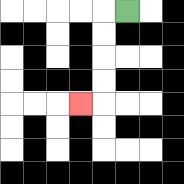{'start': '[5, 0]', 'end': '[3, 4]', 'path_directions': 'L,D,D,D,D,L', 'path_coordinates': '[[5, 0], [4, 0], [4, 1], [4, 2], [4, 3], [4, 4], [3, 4]]'}